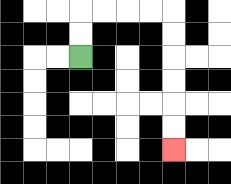{'start': '[3, 2]', 'end': '[7, 6]', 'path_directions': 'U,U,R,R,R,R,D,D,D,D,D,D', 'path_coordinates': '[[3, 2], [3, 1], [3, 0], [4, 0], [5, 0], [6, 0], [7, 0], [7, 1], [7, 2], [7, 3], [7, 4], [7, 5], [7, 6]]'}